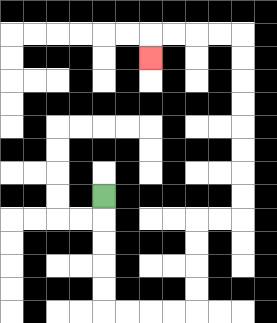{'start': '[4, 8]', 'end': '[6, 2]', 'path_directions': 'D,D,D,D,D,R,R,R,R,U,U,U,U,R,R,U,U,U,U,U,U,U,U,L,L,L,L,D', 'path_coordinates': '[[4, 8], [4, 9], [4, 10], [4, 11], [4, 12], [4, 13], [5, 13], [6, 13], [7, 13], [8, 13], [8, 12], [8, 11], [8, 10], [8, 9], [9, 9], [10, 9], [10, 8], [10, 7], [10, 6], [10, 5], [10, 4], [10, 3], [10, 2], [10, 1], [9, 1], [8, 1], [7, 1], [6, 1], [6, 2]]'}